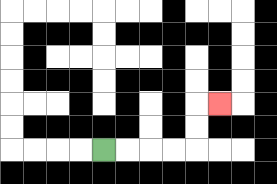{'start': '[4, 6]', 'end': '[9, 4]', 'path_directions': 'R,R,R,R,U,U,R', 'path_coordinates': '[[4, 6], [5, 6], [6, 6], [7, 6], [8, 6], [8, 5], [8, 4], [9, 4]]'}